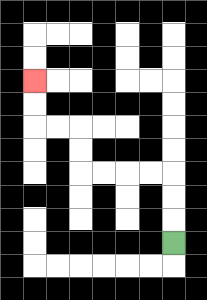{'start': '[7, 10]', 'end': '[1, 3]', 'path_directions': 'U,U,U,L,L,L,L,U,U,L,L,U,U', 'path_coordinates': '[[7, 10], [7, 9], [7, 8], [7, 7], [6, 7], [5, 7], [4, 7], [3, 7], [3, 6], [3, 5], [2, 5], [1, 5], [1, 4], [1, 3]]'}